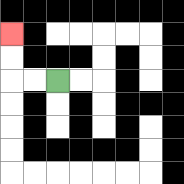{'start': '[2, 3]', 'end': '[0, 1]', 'path_directions': 'L,L,U,U', 'path_coordinates': '[[2, 3], [1, 3], [0, 3], [0, 2], [0, 1]]'}